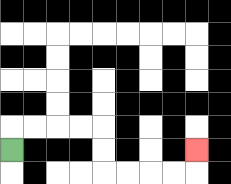{'start': '[0, 6]', 'end': '[8, 6]', 'path_directions': 'U,R,R,R,R,D,D,R,R,R,R,U', 'path_coordinates': '[[0, 6], [0, 5], [1, 5], [2, 5], [3, 5], [4, 5], [4, 6], [4, 7], [5, 7], [6, 7], [7, 7], [8, 7], [8, 6]]'}